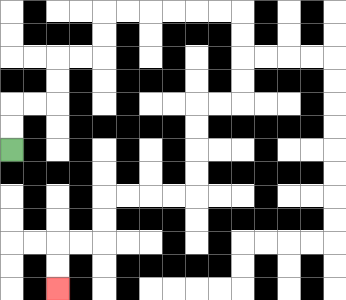{'start': '[0, 6]', 'end': '[2, 12]', 'path_directions': 'U,U,R,R,U,U,R,R,U,U,R,R,R,R,R,R,D,D,D,D,L,L,D,D,D,D,L,L,L,L,D,D,L,L,D,D', 'path_coordinates': '[[0, 6], [0, 5], [0, 4], [1, 4], [2, 4], [2, 3], [2, 2], [3, 2], [4, 2], [4, 1], [4, 0], [5, 0], [6, 0], [7, 0], [8, 0], [9, 0], [10, 0], [10, 1], [10, 2], [10, 3], [10, 4], [9, 4], [8, 4], [8, 5], [8, 6], [8, 7], [8, 8], [7, 8], [6, 8], [5, 8], [4, 8], [4, 9], [4, 10], [3, 10], [2, 10], [2, 11], [2, 12]]'}